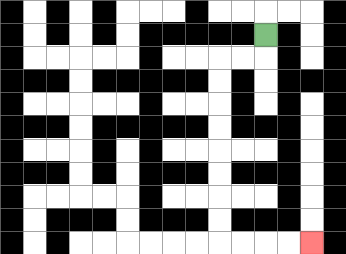{'start': '[11, 1]', 'end': '[13, 10]', 'path_directions': 'D,L,L,D,D,D,D,D,D,D,D,R,R,R,R', 'path_coordinates': '[[11, 1], [11, 2], [10, 2], [9, 2], [9, 3], [9, 4], [9, 5], [9, 6], [9, 7], [9, 8], [9, 9], [9, 10], [10, 10], [11, 10], [12, 10], [13, 10]]'}